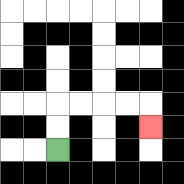{'start': '[2, 6]', 'end': '[6, 5]', 'path_directions': 'U,U,R,R,R,R,D', 'path_coordinates': '[[2, 6], [2, 5], [2, 4], [3, 4], [4, 4], [5, 4], [6, 4], [6, 5]]'}